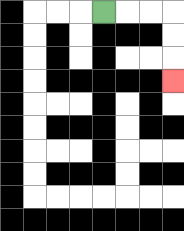{'start': '[4, 0]', 'end': '[7, 3]', 'path_directions': 'R,R,R,D,D,D', 'path_coordinates': '[[4, 0], [5, 0], [6, 0], [7, 0], [7, 1], [7, 2], [7, 3]]'}